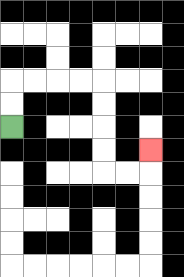{'start': '[0, 5]', 'end': '[6, 6]', 'path_directions': 'U,U,R,R,R,R,D,D,D,D,R,R,U', 'path_coordinates': '[[0, 5], [0, 4], [0, 3], [1, 3], [2, 3], [3, 3], [4, 3], [4, 4], [4, 5], [4, 6], [4, 7], [5, 7], [6, 7], [6, 6]]'}